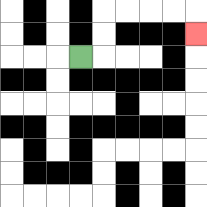{'start': '[3, 2]', 'end': '[8, 1]', 'path_directions': 'R,U,U,R,R,R,R,D', 'path_coordinates': '[[3, 2], [4, 2], [4, 1], [4, 0], [5, 0], [6, 0], [7, 0], [8, 0], [8, 1]]'}